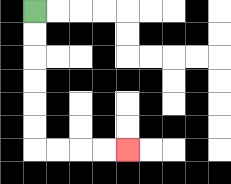{'start': '[1, 0]', 'end': '[5, 6]', 'path_directions': 'D,D,D,D,D,D,R,R,R,R', 'path_coordinates': '[[1, 0], [1, 1], [1, 2], [1, 3], [1, 4], [1, 5], [1, 6], [2, 6], [3, 6], [4, 6], [5, 6]]'}